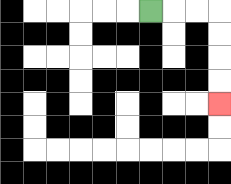{'start': '[6, 0]', 'end': '[9, 4]', 'path_directions': 'R,R,R,D,D,D,D', 'path_coordinates': '[[6, 0], [7, 0], [8, 0], [9, 0], [9, 1], [9, 2], [9, 3], [9, 4]]'}